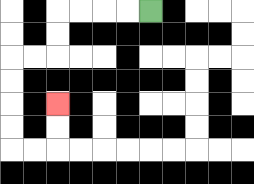{'start': '[6, 0]', 'end': '[2, 4]', 'path_directions': 'L,L,L,L,D,D,L,L,D,D,D,D,R,R,U,U', 'path_coordinates': '[[6, 0], [5, 0], [4, 0], [3, 0], [2, 0], [2, 1], [2, 2], [1, 2], [0, 2], [0, 3], [0, 4], [0, 5], [0, 6], [1, 6], [2, 6], [2, 5], [2, 4]]'}